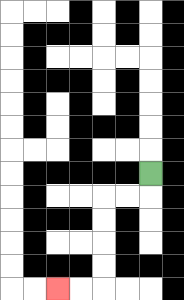{'start': '[6, 7]', 'end': '[2, 12]', 'path_directions': 'D,L,L,D,D,D,D,L,L', 'path_coordinates': '[[6, 7], [6, 8], [5, 8], [4, 8], [4, 9], [4, 10], [4, 11], [4, 12], [3, 12], [2, 12]]'}